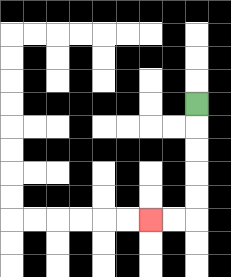{'start': '[8, 4]', 'end': '[6, 9]', 'path_directions': 'D,D,D,D,D,L,L', 'path_coordinates': '[[8, 4], [8, 5], [8, 6], [8, 7], [8, 8], [8, 9], [7, 9], [6, 9]]'}